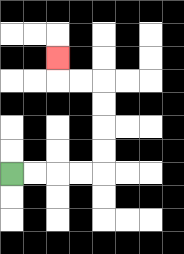{'start': '[0, 7]', 'end': '[2, 2]', 'path_directions': 'R,R,R,R,U,U,U,U,L,L,U', 'path_coordinates': '[[0, 7], [1, 7], [2, 7], [3, 7], [4, 7], [4, 6], [4, 5], [4, 4], [4, 3], [3, 3], [2, 3], [2, 2]]'}